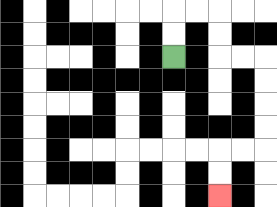{'start': '[7, 2]', 'end': '[9, 8]', 'path_directions': 'U,U,R,R,D,D,R,R,D,D,D,D,L,L,D,D', 'path_coordinates': '[[7, 2], [7, 1], [7, 0], [8, 0], [9, 0], [9, 1], [9, 2], [10, 2], [11, 2], [11, 3], [11, 4], [11, 5], [11, 6], [10, 6], [9, 6], [9, 7], [9, 8]]'}